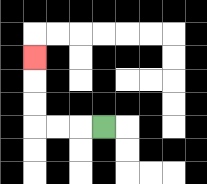{'start': '[4, 5]', 'end': '[1, 2]', 'path_directions': 'L,L,L,U,U,U', 'path_coordinates': '[[4, 5], [3, 5], [2, 5], [1, 5], [1, 4], [1, 3], [1, 2]]'}